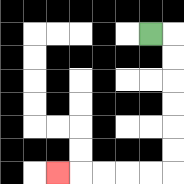{'start': '[6, 1]', 'end': '[2, 7]', 'path_directions': 'R,D,D,D,D,D,D,L,L,L,L,L', 'path_coordinates': '[[6, 1], [7, 1], [7, 2], [7, 3], [7, 4], [7, 5], [7, 6], [7, 7], [6, 7], [5, 7], [4, 7], [3, 7], [2, 7]]'}